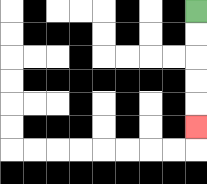{'start': '[8, 0]', 'end': '[8, 5]', 'path_directions': 'D,D,D,D,D', 'path_coordinates': '[[8, 0], [8, 1], [8, 2], [8, 3], [8, 4], [8, 5]]'}